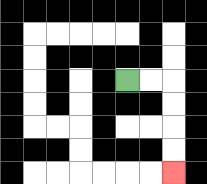{'start': '[5, 3]', 'end': '[7, 7]', 'path_directions': 'R,R,D,D,D,D', 'path_coordinates': '[[5, 3], [6, 3], [7, 3], [7, 4], [7, 5], [7, 6], [7, 7]]'}